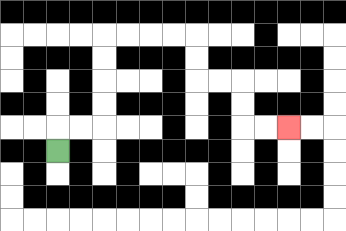{'start': '[2, 6]', 'end': '[12, 5]', 'path_directions': 'U,R,R,U,U,U,U,R,R,R,R,D,D,R,R,D,D,R,R', 'path_coordinates': '[[2, 6], [2, 5], [3, 5], [4, 5], [4, 4], [4, 3], [4, 2], [4, 1], [5, 1], [6, 1], [7, 1], [8, 1], [8, 2], [8, 3], [9, 3], [10, 3], [10, 4], [10, 5], [11, 5], [12, 5]]'}